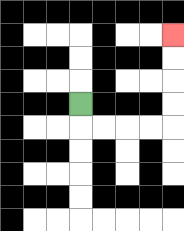{'start': '[3, 4]', 'end': '[7, 1]', 'path_directions': 'D,R,R,R,R,U,U,U,U', 'path_coordinates': '[[3, 4], [3, 5], [4, 5], [5, 5], [6, 5], [7, 5], [7, 4], [7, 3], [7, 2], [7, 1]]'}